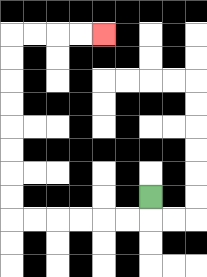{'start': '[6, 8]', 'end': '[4, 1]', 'path_directions': 'D,L,L,L,L,L,L,U,U,U,U,U,U,U,U,R,R,R,R', 'path_coordinates': '[[6, 8], [6, 9], [5, 9], [4, 9], [3, 9], [2, 9], [1, 9], [0, 9], [0, 8], [0, 7], [0, 6], [0, 5], [0, 4], [0, 3], [0, 2], [0, 1], [1, 1], [2, 1], [3, 1], [4, 1]]'}